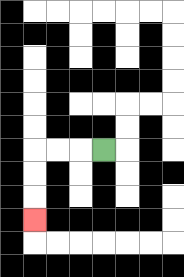{'start': '[4, 6]', 'end': '[1, 9]', 'path_directions': 'L,L,L,D,D,D', 'path_coordinates': '[[4, 6], [3, 6], [2, 6], [1, 6], [1, 7], [1, 8], [1, 9]]'}